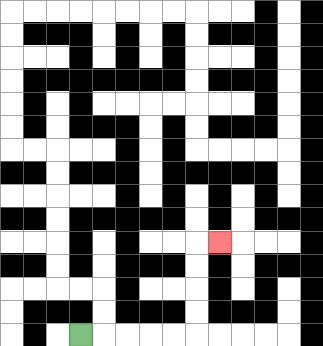{'start': '[3, 14]', 'end': '[9, 10]', 'path_directions': 'R,R,R,R,R,U,U,U,U,R', 'path_coordinates': '[[3, 14], [4, 14], [5, 14], [6, 14], [7, 14], [8, 14], [8, 13], [8, 12], [8, 11], [8, 10], [9, 10]]'}